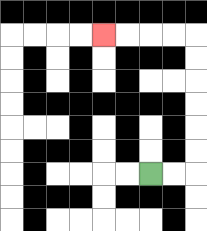{'start': '[6, 7]', 'end': '[4, 1]', 'path_directions': 'R,R,U,U,U,U,U,U,L,L,L,L', 'path_coordinates': '[[6, 7], [7, 7], [8, 7], [8, 6], [8, 5], [8, 4], [8, 3], [8, 2], [8, 1], [7, 1], [6, 1], [5, 1], [4, 1]]'}